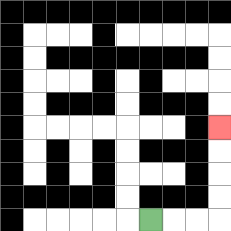{'start': '[6, 9]', 'end': '[9, 5]', 'path_directions': 'R,R,R,U,U,U,U', 'path_coordinates': '[[6, 9], [7, 9], [8, 9], [9, 9], [9, 8], [9, 7], [9, 6], [9, 5]]'}